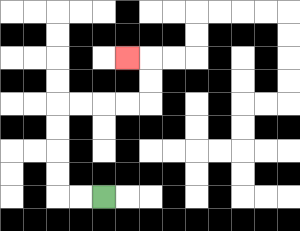{'start': '[4, 8]', 'end': '[5, 2]', 'path_directions': 'L,L,U,U,U,U,R,R,R,R,U,U,L', 'path_coordinates': '[[4, 8], [3, 8], [2, 8], [2, 7], [2, 6], [2, 5], [2, 4], [3, 4], [4, 4], [5, 4], [6, 4], [6, 3], [6, 2], [5, 2]]'}